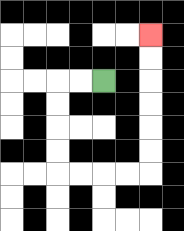{'start': '[4, 3]', 'end': '[6, 1]', 'path_directions': 'L,L,D,D,D,D,R,R,R,R,U,U,U,U,U,U', 'path_coordinates': '[[4, 3], [3, 3], [2, 3], [2, 4], [2, 5], [2, 6], [2, 7], [3, 7], [4, 7], [5, 7], [6, 7], [6, 6], [6, 5], [6, 4], [6, 3], [6, 2], [6, 1]]'}